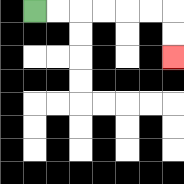{'start': '[1, 0]', 'end': '[7, 2]', 'path_directions': 'R,R,R,R,R,R,D,D', 'path_coordinates': '[[1, 0], [2, 0], [3, 0], [4, 0], [5, 0], [6, 0], [7, 0], [7, 1], [7, 2]]'}